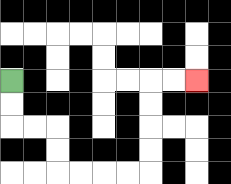{'start': '[0, 3]', 'end': '[8, 3]', 'path_directions': 'D,D,R,R,D,D,R,R,R,R,U,U,U,U,R,R', 'path_coordinates': '[[0, 3], [0, 4], [0, 5], [1, 5], [2, 5], [2, 6], [2, 7], [3, 7], [4, 7], [5, 7], [6, 7], [6, 6], [6, 5], [6, 4], [6, 3], [7, 3], [8, 3]]'}